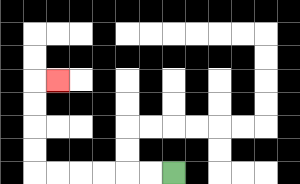{'start': '[7, 7]', 'end': '[2, 3]', 'path_directions': 'L,L,L,L,L,L,U,U,U,U,R', 'path_coordinates': '[[7, 7], [6, 7], [5, 7], [4, 7], [3, 7], [2, 7], [1, 7], [1, 6], [1, 5], [1, 4], [1, 3], [2, 3]]'}